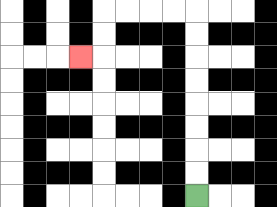{'start': '[8, 8]', 'end': '[3, 2]', 'path_directions': 'U,U,U,U,U,U,U,U,L,L,L,L,D,D,L', 'path_coordinates': '[[8, 8], [8, 7], [8, 6], [8, 5], [8, 4], [8, 3], [8, 2], [8, 1], [8, 0], [7, 0], [6, 0], [5, 0], [4, 0], [4, 1], [4, 2], [3, 2]]'}